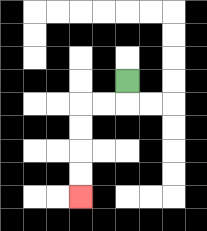{'start': '[5, 3]', 'end': '[3, 8]', 'path_directions': 'D,L,L,D,D,D,D', 'path_coordinates': '[[5, 3], [5, 4], [4, 4], [3, 4], [3, 5], [3, 6], [3, 7], [3, 8]]'}